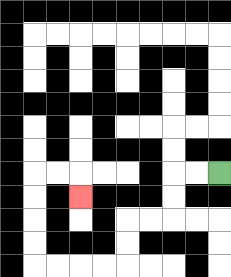{'start': '[9, 7]', 'end': '[3, 8]', 'path_directions': 'L,L,D,D,L,L,D,D,L,L,L,L,U,U,U,U,R,R,D', 'path_coordinates': '[[9, 7], [8, 7], [7, 7], [7, 8], [7, 9], [6, 9], [5, 9], [5, 10], [5, 11], [4, 11], [3, 11], [2, 11], [1, 11], [1, 10], [1, 9], [1, 8], [1, 7], [2, 7], [3, 7], [3, 8]]'}